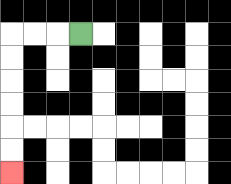{'start': '[3, 1]', 'end': '[0, 7]', 'path_directions': 'L,L,L,D,D,D,D,D,D', 'path_coordinates': '[[3, 1], [2, 1], [1, 1], [0, 1], [0, 2], [0, 3], [0, 4], [0, 5], [0, 6], [0, 7]]'}